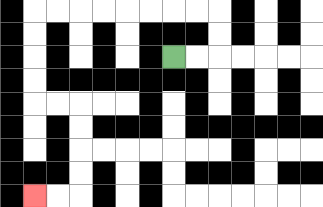{'start': '[7, 2]', 'end': '[1, 8]', 'path_directions': 'R,R,U,U,L,L,L,L,L,L,L,L,D,D,D,D,R,R,D,D,D,D,L,L', 'path_coordinates': '[[7, 2], [8, 2], [9, 2], [9, 1], [9, 0], [8, 0], [7, 0], [6, 0], [5, 0], [4, 0], [3, 0], [2, 0], [1, 0], [1, 1], [1, 2], [1, 3], [1, 4], [2, 4], [3, 4], [3, 5], [3, 6], [3, 7], [3, 8], [2, 8], [1, 8]]'}